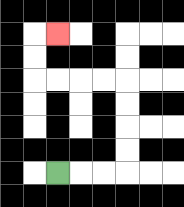{'start': '[2, 7]', 'end': '[2, 1]', 'path_directions': 'R,R,R,U,U,U,U,L,L,L,L,U,U,R', 'path_coordinates': '[[2, 7], [3, 7], [4, 7], [5, 7], [5, 6], [5, 5], [5, 4], [5, 3], [4, 3], [3, 3], [2, 3], [1, 3], [1, 2], [1, 1], [2, 1]]'}